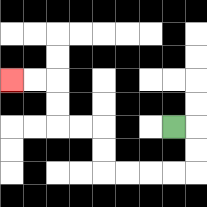{'start': '[7, 5]', 'end': '[0, 3]', 'path_directions': 'R,D,D,L,L,L,L,U,U,L,L,U,U,L,L', 'path_coordinates': '[[7, 5], [8, 5], [8, 6], [8, 7], [7, 7], [6, 7], [5, 7], [4, 7], [4, 6], [4, 5], [3, 5], [2, 5], [2, 4], [2, 3], [1, 3], [0, 3]]'}